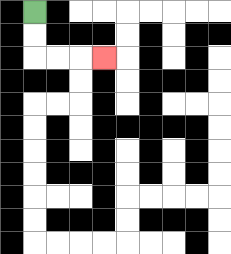{'start': '[1, 0]', 'end': '[4, 2]', 'path_directions': 'D,D,R,R,R', 'path_coordinates': '[[1, 0], [1, 1], [1, 2], [2, 2], [3, 2], [4, 2]]'}